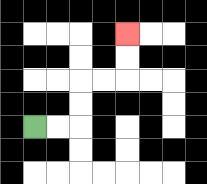{'start': '[1, 5]', 'end': '[5, 1]', 'path_directions': 'R,R,U,U,R,R,U,U', 'path_coordinates': '[[1, 5], [2, 5], [3, 5], [3, 4], [3, 3], [4, 3], [5, 3], [5, 2], [5, 1]]'}